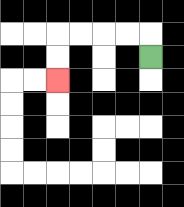{'start': '[6, 2]', 'end': '[2, 3]', 'path_directions': 'U,L,L,L,L,D,D', 'path_coordinates': '[[6, 2], [6, 1], [5, 1], [4, 1], [3, 1], [2, 1], [2, 2], [2, 3]]'}